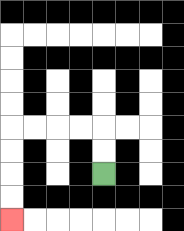{'start': '[4, 7]', 'end': '[0, 9]', 'path_directions': 'U,U,L,L,L,L,D,D,D,D', 'path_coordinates': '[[4, 7], [4, 6], [4, 5], [3, 5], [2, 5], [1, 5], [0, 5], [0, 6], [0, 7], [0, 8], [0, 9]]'}